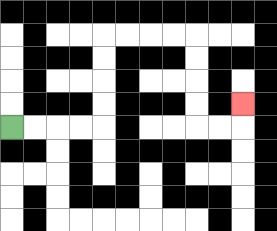{'start': '[0, 5]', 'end': '[10, 4]', 'path_directions': 'R,R,R,R,U,U,U,U,R,R,R,R,D,D,D,D,R,R,U', 'path_coordinates': '[[0, 5], [1, 5], [2, 5], [3, 5], [4, 5], [4, 4], [4, 3], [4, 2], [4, 1], [5, 1], [6, 1], [7, 1], [8, 1], [8, 2], [8, 3], [8, 4], [8, 5], [9, 5], [10, 5], [10, 4]]'}